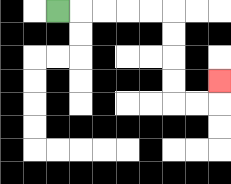{'start': '[2, 0]', 'end': '[9, 3]', 'path_directions': 'R,R,R,R,R,D,D,D,D,R,R,U', 'path_coordinates': '[[2, 0], [3, 0], [4, 0], [5, 0], [6, 0], [7, 0], [7, 1], [7, 2], [7, 3], [7, 4], [8, 4], [9, 4], [9, 3]]'}